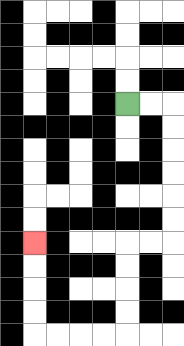{'start': '[5, 4]', 'end': '[1, 10]', 'path_directions': 'R,R,D,D,D,D,D,D,L,L,D,D,D,D,L,L,L,L,U,U,U,U', 'path_coordinates': '[[5, 4], [6, 4], [7, 4], [7, 5], [7, 6], [7, 7], [7, 8], [7, 9], [7, 10], [6, 10], [5, 10], [5, 11], [5, 12], [5, 13], [5, 14], [4, 14], [3, 14], [2, 14], [1, 14], [1, 13], [1, 12], [1, 11], [1, 10]]'}